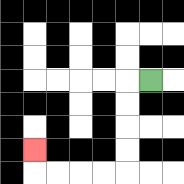{'start': '[6, 3]', 'end': '[1, 6]', 'path_directions': 'L,D,D,D,D,L,L,L,L,U', 'path_coordinates': '[[6, 3], [5, 3], [5, 4], [5, 5], [5, 6], [5, 7], [4, 7], [3, 7], [2, 7], [1, 7], [1, 6]]'}